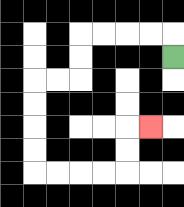{'start': '[7, 2]', 'end': '[6, 5]', 'path_directions': 'U,L,L,L,L,D,D,L,L,D,D,D,D,R,R,R,R,U,U,R', 'path_coordinates': '[[7, 2], [7, 1], [6, 1], [5, 1], [4, 1], [3, 1], [3, 2], [3, 3], [2, 3], [1, 3], [1, 4], [1, 5], [1, 6], [1, 7], [2, 7], [3, 7], [4, 7], [5, 7], [5, 6], [5, 5], [6, 5]]'}